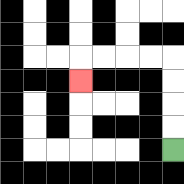{'start': '[7, 6]', 'end': '[3, 3]', 'path_directions': 'U,U,U,U,L,L,L,L,D', 'path_coordinates': '[[7, 6], [7, 5], [7, 4], [7, 3], [7, 2], [6, 2], [5, 2], [4, 2], [3, 2], [3, 3]]'}